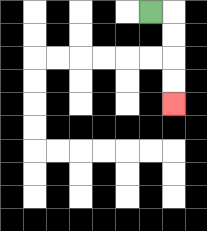{'start': '[6, 0]', 'end': '[7, 4]', 'path_directions': 'R,D,D,D,D', 'path_coordinates': '[[6, 0], [7, 0], [7, 1], [7, 2], [7, 3], [7, 4]]'}